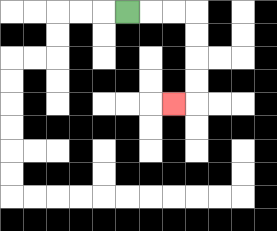{'start': '[5, 0]', 'end': '[7, 4]', 'path_directions': 'R,R,R,D,D,D,D,L', 'path_coordinates': '[[5, 0], [6, 0], [7, 0], [8, 0], [8, 1], [8, 2], [8, 3], [8, 4], [7, 4]]'}